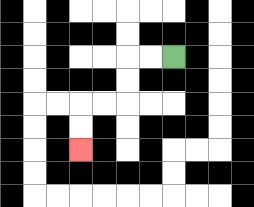{'start': '[7, 2]', 'end': '[3, 6]', 'path_directions': 'L,L,D,D,L,L,D,D', 'path_coordinates': '[[7, 2], [6, 2], [5, 2], [5, 3], [5, 4], [4, 4], [3, 4], [3, 5], [3, 6]]'}